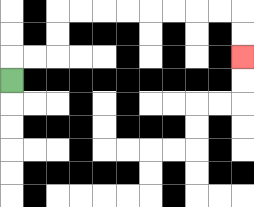{'start': '[0, 3]', 'end': '[10, 2]', 'path_directions': 'U,R,R,U,U,R,R,R,R,R,R,R,R,D,D', 'path_coordinates': '[[0, 3], [0, 2], [1, 2], [2, 2], [2, 1], [2, 0], [3, 0], [4, 0], [5, 0], [6, 0], [7, 0], [8, 0], [9, 0], [10, 0], [10, 1], [10, 2]]'}